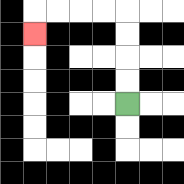{'start': '[5, 4]', 'end': '[1, 1]', 'path_directions': 'U,U,U,U,L,L,L,L,D', 'path_coordinates': '[[5, 4], [5, 3], [5, 2], [5, 1], [5, 0], [4, 0], [3, 0], [2, 0], [1, 0], [1, 1]]'}